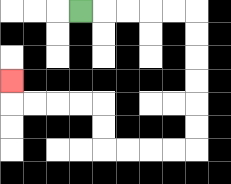{'start': '[3, 0]', 'end': '[0, 3]', 'path_directions': 'R,R,R,R,R,D,D,D,D,D,D,L,L,L,L,U,U,L,L,L,L,U', 'path_coordinates': '[[3, 0], [4, 0], [5, 0], [6, 0], [7, 0], [8, 0], [8, 1], [8, 2], [8, 3], [8, 4], [8, 5], [8, 6], [7, 6], [6, 6], [5, 6], [4, 6], [4, 5], [4, 4], [3, 4], [2, 4], [1, 4], [0, 4], [0, 3]]'}